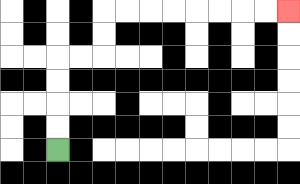{'start': '[2, 6]', 'end': '[12, 0]', 'path_directions': 'U,U,U,U,R,R,U,U,R,R,R,R,R,R,R,R', 'path_coordinates': '[[2, 6], [2, 5], [2, 4], [2, 3], [2, 2], [3, 2], [4, 2], [4, 1], [4, 0], [5, 0], [6, 0], [7, 0], [8, 0], [9, 0], [10, 0], [11, 0], [12, 0]]'}